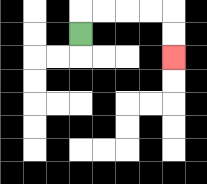{'start': '[3, 1]', 'end': '[7, 2]', 'path_directions': 'U,R,R,R,R,D,D', 'path_coordinates': '[[3, 1], [3, 0], [4, 0], [5, 0], [6, 0], [7, 0], [7, 1], [7, 2]]'}